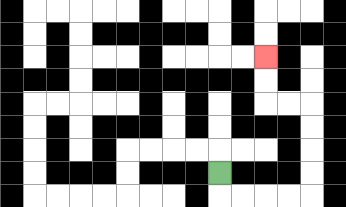{'start': '[9, 7]', 'end': '[11, 2]', 'path_directions': 'D,R,R,R,R,U,U,U,U,L,L,U,U', 'path_coordinates': '[[9, 7], [9, 8], [10, 8], [11, 8], [12, 8], [13, 8], [13, 7], [13, 6], [13, 5], [13, 4], [12, 4], [11, 4], [11, 3], [11, 2]]'}